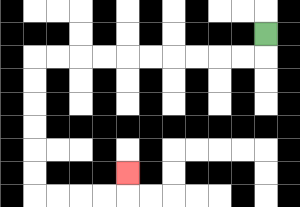{'start': '[11, 1]', 'end': '[5, 7]', 'path_directions': 'D,L,L,L,L,L,L,L,L,L,L,D,D,D,D,D,D,R,R,R,R,U', 'path_coordinates': '[[11, 1], [11, 2], [10, 2], [9, 2], [8, 2], [7, 2], [6, 2], [5, 2], [4, 2], [3, 2], [2, 2], [1, 2], [1, 3], [1, 4], [1, 5], [1, 6], [1, 7], [1, 8], [2, 8], [3, 8], [4, 8], [5, 8], [5, 7]]'}